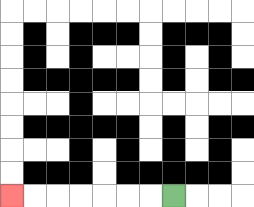{'start': '[7, 8]', 'end': '[0, 8]', 'path_directions': 'L,L,L,L,L,L,L', 'path_coordinates': '[[7, 8], [6, 8], [5, 8], [4, 8], [3, 8], [2, 8], [1, 8], [0, 8]]'}